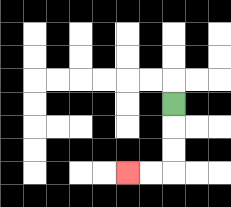{'start': '[7, 4]', 'end': '[5, 7]', 'path_directions': 'D,D,D,L,L', 'path_coordinates': '[[7, 4], [7, 5], [7, 6], [7, 7], [6, 7], [5, 7]]'}